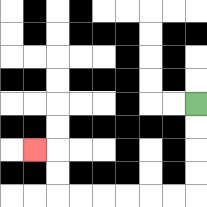{'start': '[8, 4]', 'end': '[1, 6]', 'path_directions': 'D,D,D,D,L,L,L,L,L,L,U,U,L', 'path_coordinates': '[[8, 4], [8, 5], [8, 6], [8, 7], [8, 8], [7, 8], [6, 8], [5, 8], [4, 8], [3, 8], [2, 8], [2, 7], [2, 6], [1, 6]]'}